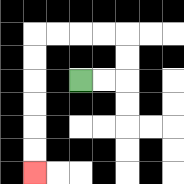{'start': '[3, 3]', 'end': '[1, 7]', 'path_directions': 'R,R,U,U,L,L,L,L,D,D,D,D,D,D', 'path_coordinates': '[[3, 3], [4, 3], [5, 3], [5, 2], [5, 1], [4, 1], [3, 1], [2, 1], [1, 1], [1, 2], [1, 3], [1, 4], [1, 5], [1, 6], [1, 7]]'}